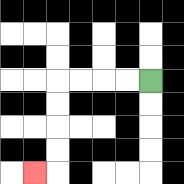{'start': '[6, 3]', 'end': '[1, 7]', 'path_directions': 'L,L,L,L,D,D,D,D,L', 'path_coordinates': '[[6, 3], [5, 3], [4, 3], [3, 3], [2, 3], [2, 4], [2, 5], [2, 6], [2, 7], [1, 7]]'}